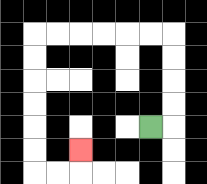{'start': '[6, 5]', 'end': '[3, 6]', 'path_directions': 'R,U,U,U,U,L,L,L,L,L,L,D,D,D,D,D,D,R,R,U', 'path_coordinates': '[[6, 5], [7, 5], [7, 4], [7, 3], [7, 2], [7, 1], [6, 1], [5, 1], [4, 1], [3, 1], [2, 1], [1, 1], [1, 2], [1, 3], [1, 4], [1, 5], [1, 6], [1, 7], [2, 7], [3, 7], [3, 6]]'}